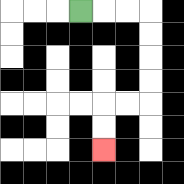{'start': '[3, 0]', 'end': '[4, 6]', 'path_directions': 'R,R,R,D,D,D,D,L,L,D,D', 'path_coordinates': '[[3, 0], [4, 0], [5, 0], [6, 0], [6, 1], [6, 2], [6, 3], [6, 4], [5, 4], [4, 4], [4, 5], [4, 6]]'}